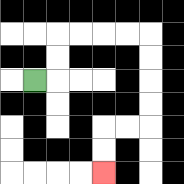{'start': '[1, 3]', 'end': '[4, 7]', 'path_directions': 'R,U,U,R,R,R,R,D,D,D,D,L,L,D,D', 'path_coordinates': '[[1, 3], [2, 3], [2, 2], [2, 1], [3, 1], [4, 1], [5, 1], [6, 1], [6, 2], [6, 3], [6, 4], [6, 5], [5, 5], [4, 5], [4, 6], [4, 7]]'}